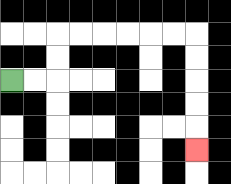{'start': '[0, 3]', 'end': '[8, 6]', 'path_directions': 'R,R,U,U,R,R,R,R,R,R,D,D,D,D,D', 'path_coordinates': '[[0, 3], [1, 3], [2, 3], [2, 2], [2, 1], [3, 1], [4, 1], [5, 1], [6, 1], [7, 1], [8, 1], [8, 2], [8, 3], [8, 4], [8, 5], [8, 6]]'}